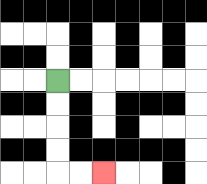{'start': '[2, 3]', 'end': '[4, 7]', 'path_directions': 'D,D,D,D,R,R', 'path_coordinates': '[[2, 3], [2, 4], [2, 5], [2, 6], [2, 7], [3, 7], [4, 7]]'}